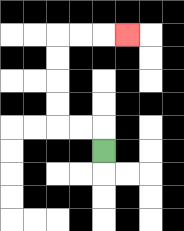{'start': '[4, 6]', 'end': '[5, 1]', 'path_directions': 'U,L,L,U,U,U,U,R,R,R', 'path_coordinates': '[[4, 6], [4, 5], [3, 5], [2, 5], [2, 4], [2, 3], [2, 2], [2, 1], [3, 1], [4, 1], [5, 1]]'}